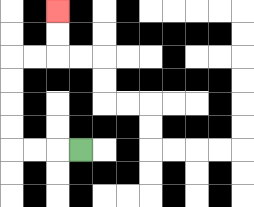{'start': '[3, 6]', 'end': '[2, 0]', 'path_directions': 'L,L,L,U,U,U,U,R,R,U,U', 'path_coordinates': '[[3, 6], [2, 6], [1, 6], [0, 6], [0, 5], [0, 4], [0, 3], [0, 2], [1, 2], [2, 2], [2, 1], [2, 0]]'}